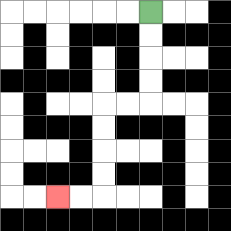{'start': '[6, 0]', 'end': '[2, 8]', 'path_directions': 'D,D,D,D,L,L,D,D,D,D,L,L', 'path_coordinates': '[[6, 0], [6, 1], [6, 2], [6, 3], [6, 4], [5, 4], [4, 4], [4, 5], [4, 6], [4, 7], [4, 8], [3, 8], [2, 8]]'}